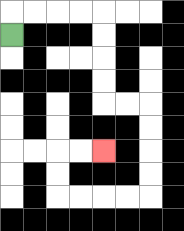{'start': '[0, 1]', 'end': '[4, 6]', 'path_directions': 'U,R,R,R,R,D,D,D,D,R,R,D,D,D,D,L,L,L,L,U,U,R,R', 'path_coordinates': '[[0, 1], [0, 0], [1, 0], [2, 0], [3, 0], [4, 0], [4, 1], [4, 2], [4, 3], [4, 4], [5, 4], [6, 4], [6, 5], [6, 6], [6, 7], [6, 8], [5, 8], [4, 8], [3, 8], [2, 8], [2, 7], [2, 6], [3, 6], [4, 6]]'}